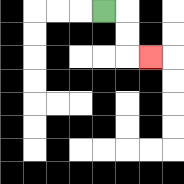{'start': '[4, 0]', 'end': '[6, 2]', 'path_directions': 'R,D,D,R', 'path_coordinates': '[[4, 0], [5, 0], [5, 1], [5, 2], [6, 2]]'}